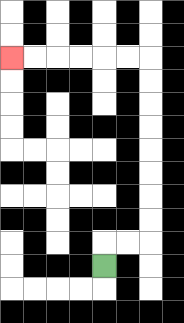{'start': '[4, 11]', 'end': '[0, 2]', 'path_directions': 'U,R,R,U,U,U,U,U,U,U,U,L,L,L,L,L,L', 'path_coordinates': '[[4, 11], [4, 10], [5, 10], [6, 10], [6, 9], [6, 8], [6, 7], [6, 6], [6, 5], [6, 4], [6, 3], [6, 2], [5, 2], [4, 2], [3, 2], [2, 2], [1, 2], [0, 2]]'}